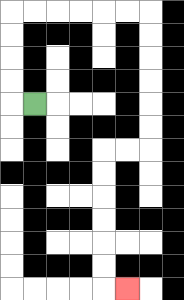{'start': '[1, 4]', 'end': '[5, 12]', 'path_directions': 'L,U,U,U,U,R,R,R,R,R,R,D,D,D,D,D,D,L,L,D,D,D,D,D,D,R', 'path_coordinates': '[[1, 4], [0, 4], [0, 3], [0, 2], [0, 1], [0, 0], [1, 0], [2, 0], [3, 0], [4, 0], [5, 0], [6, 0], [6, 1], [6, 2], [6, 3], [6, 4], [6, 5], [6, 6], [5, 6], [4, 6], [4, 7], [4, 8], [4, 9], [4, 10], [4, 11], [4, 12], [5, 12]]'}